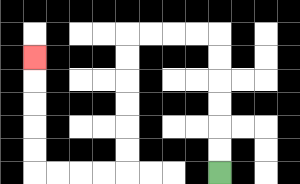{'start': '[9, 7]', 'end': '[1, 2]', 'path_directions': 'U,U,U,U,U,U,L,L,L,L,D,D,D,D,D,D,L,L,L,L,U,U,U,U,U', 'path_coordinates': '[[9, 7], [9, 6], [9, 5], [9, 4], [9, 3], [9, 2], [9, 1], [8, 1], [7, 1], [6, 1], [5, 1], [5, 2], [5, 3], [5, 4], [5, 5], [5, 6], [5, 7], [4, 7], [3, 7], [2, 7], [1, 7], [1, 6], [1, 5], [1, 4], [1, 3], [1, 2]]'}